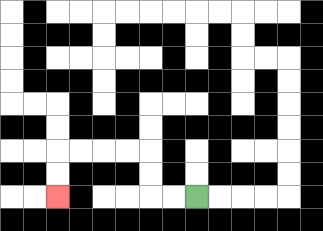{'start': '[8, 8]', 'end': '[2, 8]', 'path_directions': 'L,L,U,U,L,L,L,L,D,D', 'path_coordinates': '[[8, 8], [7, 8], [6, 8], [6, 7], [6, 6], [5, 6], [4, 6], [3, 6], [2, 6], [2, 7], [2, 8]]'}